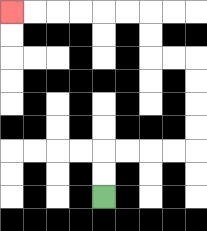{'start': '[4, 8]', 'end': '[0, 0]', 'path_directions': 'U,U,R,R,R,R,U,U,U,U,L,L,U,U,L,L,L,L,L,L', 'path_coordinates': '[[4, 8], [4, 7], [4, 6], [5, 6], [6, 6], [7, 6], [8, 6], [8, 5], [8, 4], [8, 3], [8, 2], [7, 2], [6, 2], [6, 1], [6, 0], [5, 0], [4, 0], [3, 0], [2, 0], [1, 0], [0, 0]]'}